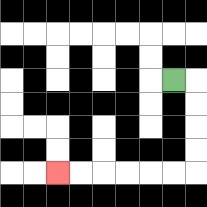{'start': '[7, 3]', 'end': '[2, 7]', 'path_directions': 'R,D,D,D,D,L,L,L,L,L,L', 'path_coordinates': '[[7, 3], [8, 3], [8, 4], [8, 5], [8, 6], [8, 7], [7, 7], [6, 7], [5, 7], [4, 7], [3, 7], [2, 7]]'}